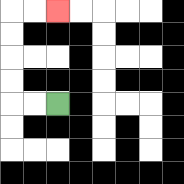{'start': '[2, 4]', 'end': '[2, 0]', 'path_directions': 'L,L,U,U,U,U,R,R', 'path_coordinates': '[[2, 4], [1, 4], [0, 4], [0, 3], [0, 2], [0, 1], [0, 0], [1, 0], [2, 0]]'}